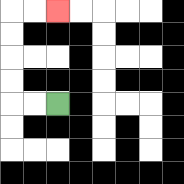{'start': '[2, 4]', 'end': '[2, 0]', 'path_directions': 'L,L,U,U,U,U,R,R', 'path_coordinates': '[[2, 4], [1, 4], [0, 4], [0, 3], [0, 2], [0, 1], [0, 0], [1, 0], [2, 0]]'}